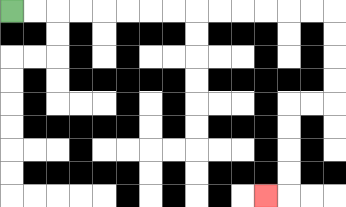{'start': '[0, 0]', 'end': '[11, 8]', 'path_directions': 'R,R,R,R,R,R,R,R,R,R,R,R,R,R,D,D,D,D,L,L,D,D,D,D,L', 'path_coordinates': '[[0, 0], [1, 0], [2, 0], [3, 0], [4, 0], [5, 0], [6, 0], [7, 0], [8, 0], [9, 0], [10, 0], [11, 0], [12, 0], [13, 0], [14, 0], [14, 1], [14, 2], [14, 3], [14, 4], [13, 4], [12, 4], [12, 5], [12, 6], [12, 7], [12, 8], [11, 8]]'}